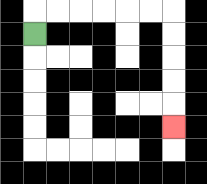{'start': '[1, 1]', 'end': '[7, 5]', 'path_directions': 'U,R,R,R,R,R,R,D,D,D,D,D', 'path_coordinates': '[[1, 1], [1, 0], [2, 0], [3, 0], [4, 0], [5, 0], [6, 0], [7, 0], [7, 1], [7, 2], [7, 3], [7, 4], [7, 5]]'}